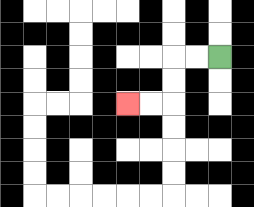{'start': '[9, 2]', 'end': '[5, 4]', 'path_directions': 'L,L,D,D,L,L', 'path_coordinates': '[[9, 2], [8, 2], [7, 2], [7, 3], [7, 4], [6, 4], [5, 4]]'}